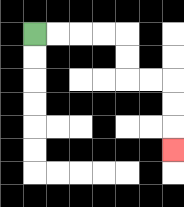{'start': '[1, 1]', 'end': '[7, 6]', 'path_directions': 'R,R,R,R,D,D,R,R,D,D,D', 'path_coordinates': '[[1, 1], [2, 1], [3, 1], [4, 1], [5, 1], [5, 2], [5, 3], [6, 3], [7, 3], [7, 4], [7, 5], [7, 6]]'}